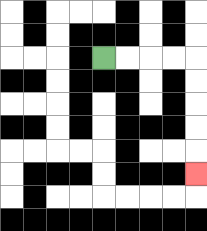{'start': '[4, 2]', 'end': '[8, 7]', 'path_directions': 'R,R,R,R,D,D,D,D,D', 'path_coordinates': '[[4, 2], [5, 2], [6, 2], [7, 2], [8, 2], [8, 3], [8, 4], [8, 5], [8, 6], [8, 7]]'}